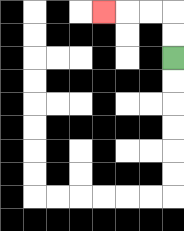{'start': '[7, 2]', 'end': '[4, 0]', 'path_directions': 'U,U,L,L,L', 'path_coordinates': '[[7, 2], [7, 1], [7, 0], [6, 0], [5, 0], [4, 0]]'}